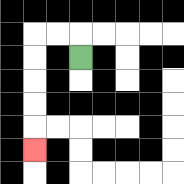{'start': '[3, 2]', 'end': '[1, 6]', 'path_directions': 'U,L,L,D,D,D,D,D', 'path_coordinates': '[[3, 2], [3, 1], [2, 1], [1, 1], [1, 2], [1, 3], [1, 4], [1, 5], [1, 6]]'}